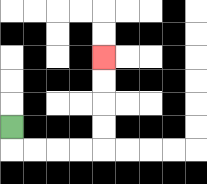{'start': '[0, 5]', 'end': '[4, 2]', 'path_directions': 'D,R,R,R,R,U,U,U,U', 'path_coordinates': '[[0, 5], [0, 6], [1, 6], [2, 6], [3, 6], [4, 6], [4, 5], [4, 4], [4, 3], [4, 2]]'}